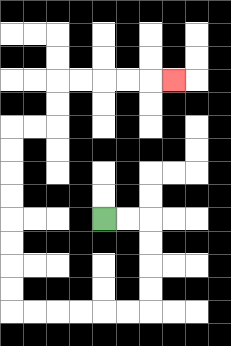{'start': '[4, 9]', 'end': '[7, 3]', 'path_directions': 'R,R,D,D,D,D,L,L,L,L,L,L,U,U,U,U,U,U,U,U,R,R,U,U,R,R,R,R,R', 'path_coordinates': '[[4, 9], [5, 9], [6, 9], [6, 10], [6, 11], [6, 12], [6, 13], [5, 13], [4, 13], [3, 13], [2, 13], [1, 13], [0, 13], [0, 12], [0, 11], [0, 10], [0, 9], [0, 8], [0, 7], [0, 6], [0, 5], [1, 5], [2, 5], [2, 4], [2, 3], [3, 3], [4, 3], [5, 3], [6, 3], [7, 3]]'}